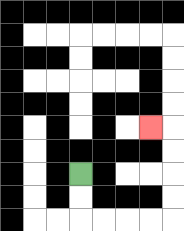{'start': '[3, 7]', 'end': '[6, 5]', 'path_directions': 'D,D,R,R,R,R,U,U,U,U,L', 'path_coordinates': '[[3, 7], [3, 8], [3, 9], [4, 9], [5, 9], [6, 9], [7, 9], [7, 8], [7, 7], [7, 6], [7, 5], [6, 5]]'}